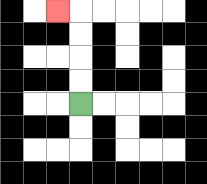{'start': '[3, 4]', 'end': '[2, 0]', 'path_directions': 'U,U,U,U,L', 'path_coordinates': '[[3, 4], [3, 3], [3, 2], [3, 1], [3, 0], [2, 0]]'}